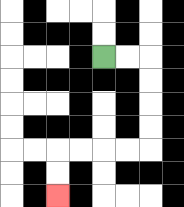{'start': '[4, 2]', 'end': '[2, 8]', 'path_directions': 'R,R,D,D,D,D,L,L,L,L,D,D', 'path_coordinates': '[[4, 2], [5, 2], [6, 2], [6, 3], [6, 4], [6, 5], [6, 6], [5, 6], [4, 6], [3, 6], [2, 6], [2, 7], [2, 8]]'}